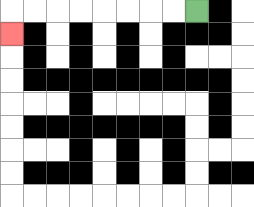{'start': '[8, 0]', 'end': '[0, 1]', 'path_directions': 'L,L,L,L,L,L,L,L,D', 'path_coordinates': '[[8, 0], [7, 0], [6, 0], [5, 0], [4, 0], [3, 0], [2, 0], [1, 0], [0, 0], [0, 1]]'}